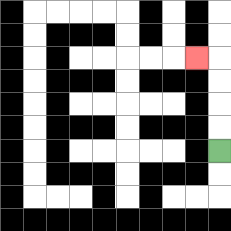{'start': '[9, 6]', 'end': '[8, 2]', 'path_directions': 'U,U,U,U,L', 'path_coordinates': '[[9, 6], [9, 5], [9, 4], [9, 3], [9, 2], [8, 2]]'}